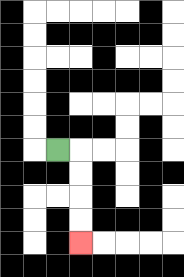{'start': '[2, 6]', 'end': '[3, 10]', 'path_directions': 'R,D,D,D,D', 'path_coordinates': '[[2, 6], [3, 6], [3, 7], [3, 8], [3, 9], [3, 10]]'}